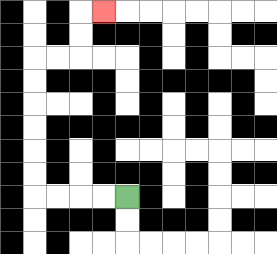{'start': '[5, 8]', 'end': '[4, 0]', 'path_directions': 'L,L,L,L,U,U,U,U,U,U,R,R,U,U,R', 'path_coordinates': '[[5, 8], [4, 8], [3, 8], [2, 8], [1, 8], [1, 7], [1, 6], [1, 5], [1, 4], [1, 3], [1, 2], [2, 2], [3, 2], [3, 1], [3, 0], [4, 0]]'}